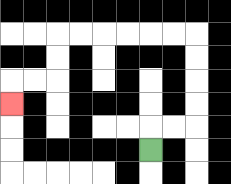{'start': '[6, 6]', 'end': '[0, 4]', 'path_directions': 'U,R,R,U,U,U,U,L,L,L,L,L,L,D,D,L,L,D', 'path_coordinates': '[[6, 6], [6, 5], [7, 5], [8, 5], [8, 4], [8, 3], [8, 2], [8, 1], [7, 1], [6, 1], [5, 1], [4, 1], [3, 1], [2, 1], [2, 2], [2, 3], [1, 3], [0, 3], [0, 4]]'}